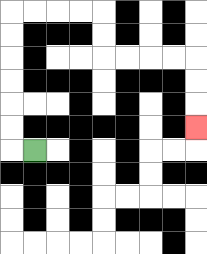{'start': '[1, 6]', 'end': '[8, 5]', 'path_directions': 'L,U,U,U,U,U,U,R,R,R,R,D,D,R,R,R,R,D,D,D', 'path_coordinates': '[[1, 6], [0, 6], [0, 5], [0, 4], [0, 3], [0, 2], [0, 1], [0, 0], [1, 0], [2, 0], [3, 0], [4, 0], [4, 1], [4, 2], [5, 2], [6, 2], [7, 2], [8, 2], [8, 3], [8, 4], [8, 5]]'}